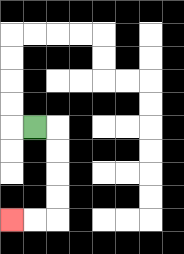{'start': '[1, 5]', 'end': '[0, 9]', 'path_directions': 'R,D,D,D,D,L,L', 'path_coordinates': '[[1, 5], [2, 5], [2, 6], [2, 7], [2, 8], [2, 9], [1, 9], [0, 9]]'}